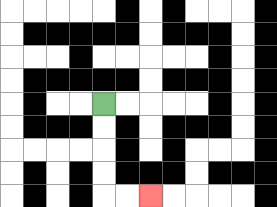{'start': '[4, 4]', 'end': '[6, 8]', 'path_directions': 'D,D,D,D,R,R', 'path_coordinates': '[[4, 4], [4, 5], [4, 6], [4, 7], [4, 8], [5, 8], [6, 8]]'}